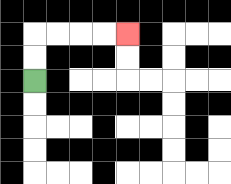{'start': '[1, 3]', 'end': '[5, 1]', 'path_directions': 'U,U,R,R,R,R', 'path_coordinates': '[[1, 3], [1, 2], [1, 1], [2, 1], [3, 1], [4, 1], [5, 1]]'}